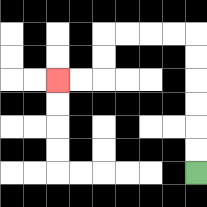{'start': '[8, 7]', 'end': '[2, 3]', 'path_directions': 'U,U,U,U,U,U,L,L,L,L,D,D,L,L', 'path_coordinates': '[[8, 7], [8, 6], [8, 5], [8, 4], [8, 3], [8, 2], [8, 1], [7, 1], [6, 1], [5, 1], [4, 1], [4, 2], [4, 3], [3, 3], [2, 3]]'}